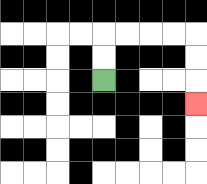{'start': '[4, 3]', 'end': '[8, 4]', 'path_directions': 'U,U,R,R,R,R,D,D,D', 'path_coordinates': '[[4, 3], [4, 2], [4, 1], [5, 1], [6, 1], [7, 1], [8, 1], [8, 2], [8, 3], [8, 4]]'}